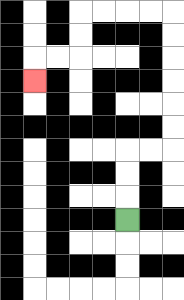{'start': '[5, 9]', 'end': '[1, 3]', 'path_directions': 'U,U,U,R,R,U,U,U,U,U,U,L,L,L,L,D,D,L,L,D', 'path_coordinates': '[[5, 9], [5, 8], [5, 7], [5, 6], [6, 6], [7, 6], [7, 5], [7, 4], [7, 3], [7, 2], [7, 1], [7, 0], [6, 0], [5, 0], [4, 0], [3, 0], [3, 1], [3, 2], [2, 2], [1, 2], [1, 3]]'}